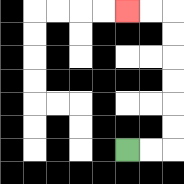{'start': '[5, 6]', 'end': '[5, 0]', 'path_directions': 'R,R,U,U,U,U,U,U,L,L', 'path_coordinates': '[[5, 6], [6, 6], [7, 6], [7, 5], [7, 4], [7, 3], [7, 2], [7, 1], [7, 0], [6, 0], [5, 0]]'}